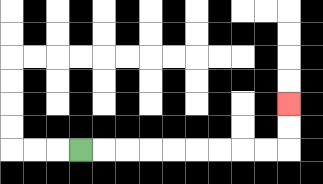{'start': '[3, 6]', 'end': '[12, 4]', 'path_directions': 'R,R,R,R,R,R,R,R,R,U,U', 'path_coordinates': '[[3, 6], [4, 6], [5, 6], [6, 6], [7, 6], [8, 6], [9, 6], [10, 6], [11, 6], [12, 6], [12, 5], [12, 4]]'}